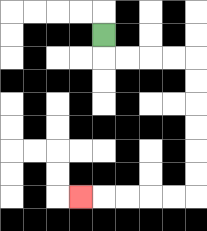{'start': '[4, 1]', 'end': '[3, 8]', 'path_directions': 'D,R,R,R,R,D,D,D,D,D,D,L,L,L,L,L', 'path_coordinates': '[[4, 1], [4, 2], [5, 2], [6, 2], [7, 2], [8, 2], [8, 3], [8, 4], [8, 5], [8, 6], [8, 7], [8, 8], [7, 8], [6, 8], [5, 8], [4, 8], [3, 8]]'}